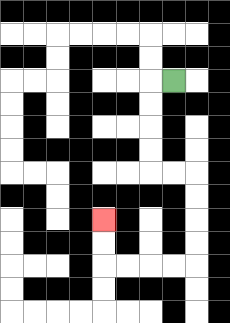{'start': '[7, 3]', 'end': '[4, 9]', 'path_directions': 'L,D,D,D,D,R,R,D,D,D,D,L,L,L,L,U,U', 'path_coordinates': '[[7, 3], [6, 3], [6, 4], [6, 5], [6, 6], [6, 7], [7, 7], [8, 7], [8, 8], [8, 9], [8, 10], [8, 11], [7, 11], [6, 11], [5, 11], [4, 11], [4, 10], [4, 9]]'}